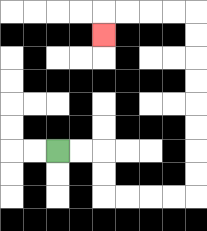{'start': '[2, 6]', 'end': '[4, 1]', 'path_directions': 'R,R,D,D,R,R,R,R,U,U,U,U,U,U,U,U,L,L,L,L,D', 'path_coordinates': '[[2, 6], [3, 6], [4, 6], [4, 7], [4, 8], [5, 8], [6, 8], [7, 8], [8, 8], [8, 7], [8, 6], [8, 5], [8, 4], [8, 3], [8, 2], [8, 1], [8, 0], [7, 0], [6, 0], [5, 0], [4, 0], [4, 1]]'}